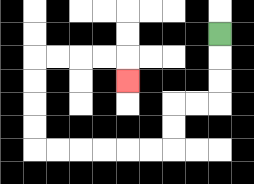{'start': '[9, 1]', 'end': '[5, 3]', 'path_directions': 'D,D,D,L,L,D,D,L,L,L,L,L,L,U,U,U,U,R,R,R,R,D', 'path_coordinates': '[[9, 1], [9, 2], [9, 3], [9, 4], [8, 4], [7, 4], [7, 5], [7, 6], [6, 6], [5, 6], [4, 6], [3, 6], [2, 6], [1, 6], [1, 5], [1, 4], [1, 3], [1, 2], [2, 2], [3, 2], [4, 2], [5, 2], [5, 3]]'}